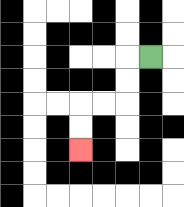{'start': '[6, 2]', 'end': '[3, 6]', 'path_directions': 'L,D,D,L,L,D,D', 'path_coordinates': '[[6, 2], [5, 2], [5, 3], [5, 4], [4, 4], [3, 4], [3, 5], [3, 6]]'}